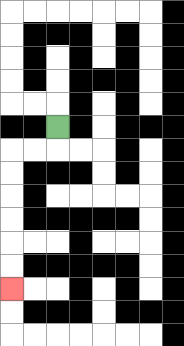{'start': '[2, 5]', 'end': '[0, 12]', 'path_directions': 'D,L,L,D,D,D,D,D,D', 'path_coordinates': '[[2, 5], [2, 6], [1, 6], [0, 6], [0, 7], [0, 8], [0, 9], [0, 10], [0, 11], [0, 12]]'}